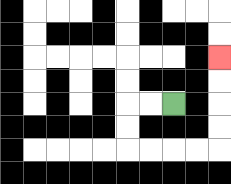{'start': '[7, 4]', 'end': '[9, 2]', 'path_directions': 'L,L,D,D,R,R,R,R,U,U,U,U', 'path_coordinates': '[[7, 4], [6, 4], [5, 4], [5, 5], [5, 6], [6, 6], [7, 6], [8, 6], [9, 6], [9, 5], [9, 4], [9, 3], [9, 2]]'}